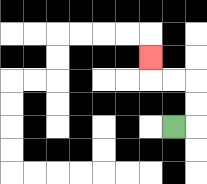{'start': '[7, 5]', 'end': '[6, 2]', 'path_directions': 'R,U,U,L,L,U', 'path_coordinates': '[[7, 5], [8, 5], [8, 4], [8, 3], [7, 3], [6, 3], [6, 2]]'}